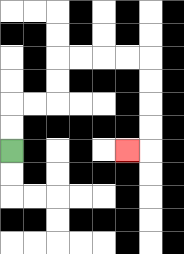{'start': '[0, 6]', 'end': '[5, 6]', 'path_directions': 'U,U,R,R,U,U,R,R,R,R,D,D,D,D,L', 'path_coordinates': '[[0, 6], [0, 5], [0, 4], [1, 4], [2, 4], [2, 3], [2, 2], [3, 2], [4, 2], [5, 2], [6, 2], [6, 3], [6, 4], [6, 5], [6, 6], [5, 6]]'}